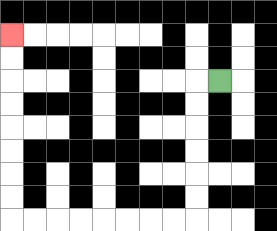{'start': '[9, 3]', 'end': '[0, 1]', 'path_directions': 'L,D,D,D,D,D,D,L,L,L,L,L,L,L,L,U,U,U,U,U,U,U,U', 'path_coordinates': '[[9, 3], [8, 3], [8, 4], [8, 5], [8, 6], [8, 7], [8, 8], [8, 9], [7, 9], [6, 9], [5, 9], [4, 9], [3, 9], [2, 9], [1, 9], [0, 9], [0, 8], [0, 7], [0, 6], [0, 5], [0, 4], [0, 3], [0, 2], [0, 1]]'}